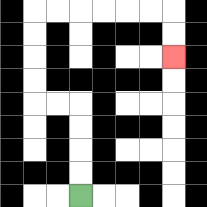{'start': '[3, 8]', 'end': '[7, 2]', 'path_directions': 'U,U,U,U,L,L,U,U,U,U,R,R,R,R,R,R,D,D', 'path_coordinates': '[[3, 8], [3, 7], [3, 6], [3, 5], [3, 4], [2, 4], [1, 4], [1, 3], [1, 2], [1, 1], [1, 0], [2, 0], [3, 0], [4, 0], [5, 0], [6, 0], [7, 0], [7, 1], [7, 2]]'}